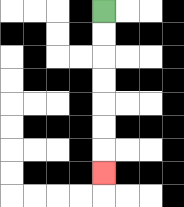{'start': '[4, 0]', 'end': '[4, 7]', 'path_directions': 'D,D,D,D,D,D,D', 'path_coordinates': '[[4, 0], [4, 1], [4, 2], [4, 3], [4, 4], [4, 5], [4, 6], [4, 7]]'}